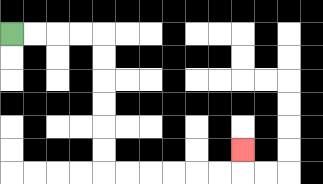{'start': '[0, 1]', 'end': '[10, 6]', 'path_directions': 'R,R,R,R,D,D,D,D,D,D,R,R,R,R,R,R,U', 'path_coordinates': '[[0, 1], [1, 1], [2, 1], [3, 1], [4, 1], [4, 2], [4, 3], [4, 4], [4, 5], [4, 6], [4, 7], [5, 7], [6, 7], [7, 7], [8, 7], [9, 7], [10, 7], [10, 6]]'}